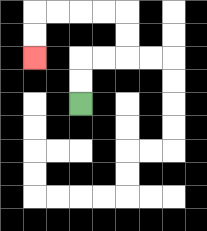{'start': '[3, 4]', 'end': '[1, 2]', 'path_directions': 'U,U,R,R,U,U,L,L,L,L,D,D', 'path_coordinates': '[[3, 4], [3, 3], [3, 2], [4, 2], [5, 2], [5, 1], [5, 0], [4, 0], [3, 0], [2, 0], [1, 0], [1, 1], [1, 2]]'}